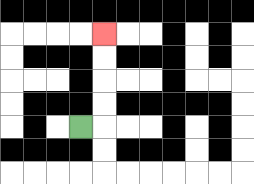{'start': '[3, 5]', 'end': '[4, 1]', 'path_directions': 'R,U,U,U,U', 'path_coordinates': '[[3, 5], [4, 5], [4, 4], [4, 3], [4, 2], [4, 1]]'}